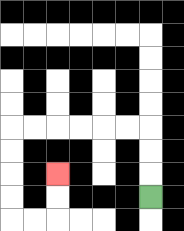{'start': '[6, 8]', 'end': '[2, 7]', 'path_directions': 'U,U,U,L,L,L,L,L,L,D,D,D,D,R,R,U,U', 'path_coordinates': '[[6, 8], [6, 7], [6, 6], [6, 5], [5, 5], [4, 5], [3, 5], [2, 5], [1, 5], [0, 5], [0, 6], [0, 7], [0, 8], [0, 9], [1, 9], [2, 9], [2, 8], [2, 7]]'}